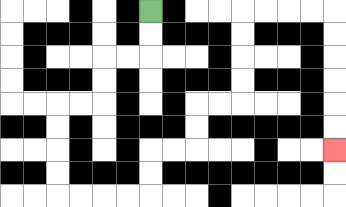{'start': '[6, 0]', 'end': '[14, 6]', 'path_directions': 'D,D,L,L,D,D,L,L,D,D,D,D,R,R,R,R,U,U,R,R,U,U,R,R,U,U,U,U,R,R,R,R,D,D,D,D,D,D', 'path_coordinates': '[[6, 0], [6, 1], [6, 2], [5, 2], [4, 2], [4, 3], [4, 4], [3, 4], [2, 4], [2, 5], [2, 6], [2, 7], [2, 8], [3, 8], [4, 8], [5, 8], [6, 8], [6, 7], [6, 6], [7, 6], [8, 6], [8, 5], [8, 4], [9, 4], [10, 4], [10, 3], [10, 2], [10, 1], [10, 0], [11, 0], [12, 0], [13, 0], [14, 0], [14, 1], [14, 2], [14, 3], [14, 4], [14, 5], [14, 6]]'}